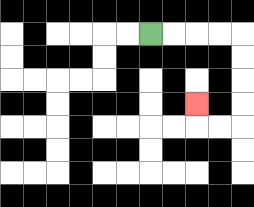{'start': '[6, 1]', 'end': '[8, 4]', 'path_directions': 'R,R,R,R,D,D,D,D,L,L,U', 'path_coordinates': '[[6, 1], [7, 1], [8, 1], [9, 1], [10, 1], [10, 2], [10, 3], [10, 4], [10, 5], [9, 5], [8, 5], [8, 4]]'}